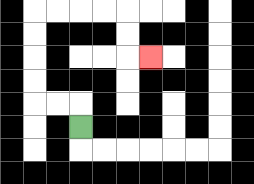{'start': '[3, 5]', 'end': '[6, 2]', 'path_directions': 'U,L,L,U,U,U,U,R,R,R,R,D,D,R', 'path_coordinates': '[[3, 5], [3, 4], [2, 4], [1, 4], [1, 3], [1, 2], [1, 1], [1, 0], [2, 0], [3, 0], [4, 0], [5, 0], [5, 1], [5, 2], [6, 2]]'}